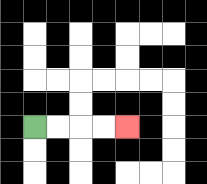{'start': '[1, 5]', 'end': '[5, 5]', 'path_directions': 'R,R,R,R', 'path_coordinates': '[[1, 5], [2, 5], [3, 5], [4, 5], [5, 5]]'}